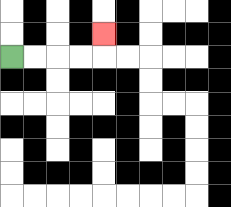{'start': '[0, 2]', 'end': '[4, 1]', 'path_directions': 'R,R,R,R,U', 'path_coordinates': '[[0, 2], [1, 2], [2, 2], [3, 2], [4, 2], [4, 1]]'}